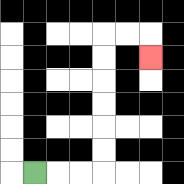{'start': '[1, 7]', 'end': '[6, 2]', 'path_directions': 'R,R,R,U,U,U,U,U,U,R,R,D', 'path_coordinates': '[[1, 7], [2, 7], [3, 7], [4, 7], [4, 6], [4, 5], [4, 4], [4, 3], [4, 2], [4, 1], [5, 1], [6, 1], [6, 2]]'}